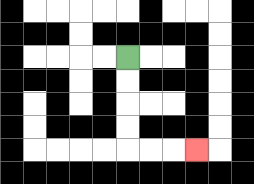{'start': '[5, 2]', 'end': '[8, 6]', 'path_directions': 'D,D,D,D,R,R,R', 'path_coordinates': '[[5, 2], [5, 3], [5, 4], [5, 5], [5, 6], [6, 6], [7, 6], [8, 6]]'}